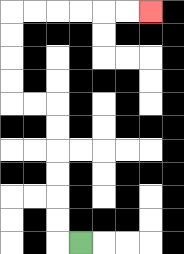{'start': '[3, 10]', 'end': '[6, 0]', 'path_directions': 'L,U,U,U,U,U,U,L,L,U,U,U,U,R,R,R,R,R,R', 'path_coordinates': '[[3, 10], [2, 10], [2, 9], [2, 8], [2, 7], [2, 6], [2, 5], [2, 4], [1, 4], [0, 4], [0, 3], [0, 2], [0, 1], [0, 0], [1, 0], [2, 0], [3, 0], [4, 0], [5, 0], [6, 0]]'}